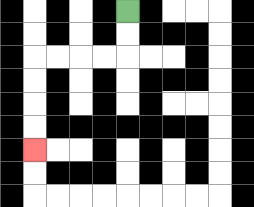{'start': '[5, 0]', 'end': '[1, 6]', 'path_directions': 'D,D,L,L,L,L,D,D,D,D', 'path_coordinates': '[[5, 0], [5, 1], [5, 2], [4, 2], [3, 2], [2, 2], [1, 2], [1, 3], [1, 4], [1, 5], [1, 6]]'}